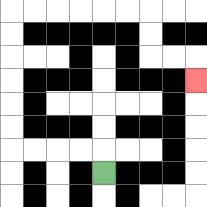{'start': '[4, 7]', 'end': '[8, 3]', 'path_directions': 'U,L,L,L,L,U,U,U,U,U,U,R,R,R,R,R,R,D,D,R,R,D', 'path_coordinates': '[[4, 7], [4, 6], [3, 6], [2, 6], [1, 6], [0, 6], [0, 5], [0, 4], [0, 3], [0, 2], [0, 1], [0, 0], [1, 0], [2, 0], [3, 0], [4, 0], [5, 0], [6, 0], [6, 1], [6, 2], [7, 2], [8, 2], [8, 3]]'}